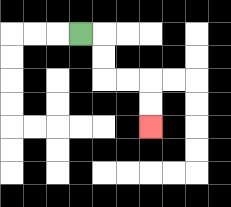{'start': '[3, 1]', 'end': '[6, 5]', 'path_directions': 'R,D,D,R,R,D,D', 'path_coordinates': '[[3, 1], [4, 1], [4, 2], [4, 3], [5, 3], [6, 3], [6, 4], [6, 5]]'}